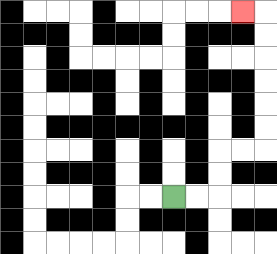{'start': '[7, 8]', 'end': '[10, 0]', 'path_directions': 'R,R,U,U,R,R,U,U,U,U,U,U,L', 'path_coordinates': '[[7, 8], [8, 8], [9, 8], [9, 7], [9, 6], [10, 6], [11, 6], [11, 5], [11, 4], [11, 3], [11, 2], [11, 1], [11, 0], [10, 0]]'}